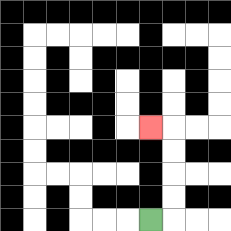{'start': '[6, 9]', 'end': '[6, 5]', 'path_directions': 'R,U,U,U,U,L', 'path_coordinates': '[[6, 9], [7, 9], [7, 8], [7, 7], [7, 6], [7, 5], [6, 5]]'}